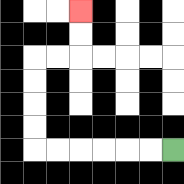{'start': '[7, 6]', 'end': '[3, 0]', 'path_directions': 'L,L,L,L,L,L,U,U,U,U,R,R,U,U', 'path_coordinates': '[[7, 6], [6, 6], [5, 6], [4, 6], [3, 6], [2, 6], [1, 6], [1, 5], [1, 4], [1, 3], [1, 2], [2, 2], [3, 2], [3, 1], [3, 0]]'}